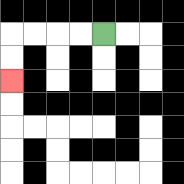{'start': '[4, 1]', 'end': '[0, 3]', 'path_directions': 'L,L,L,L,D,D', 'path_coordinates': '[[4, 1], [3, 1], [2, 1], [1, 1], [0, 1], [0, 2], [0, 3]]'}